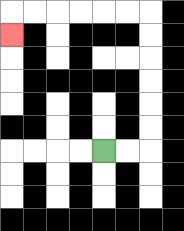{'start': '[4, 6]', 'end': '[0, 1]', 'path_directions': 'R,R,U,U,U,U,U,U,L,L,L,L,L,L,D', 'path_coordinates': '[[4, 6], [5, 6], [6, 6], [6, 5], [6, 4], [6, 3], [6, 2], [6, 1], [6, 0], [5, 0], [4, 0], [3, 0], [2, 0], [1, 0], [0, 0], [0, 1]]'}